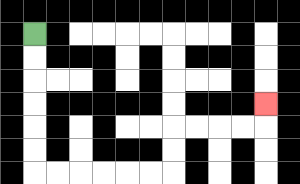{'start': '[1, 1]', 'end': '[11, 4]', 'path_directions': 'D,D,D,D,D,D,R,R,R,R,R,R,U,U,R,R,R,R,U', 'path_coordinates': '[[1, 1], [1, 2], [1, 3], [1, 4], [1, 5], [1, 6], [1, 7], [2, 7], [3, 7], [4, 7], [5, 7], [6, 7], [7, 7], [7, 6], [7, 5], [8, 5], [9, 5], [10, 5], [11, 5], [11, 4]]'}